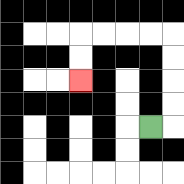{'start': '[6, 5]', 'end': '[3, 3]', 'path_directions': 'R,U,U,U,U,L,L,L,L,D,D', 'path_coordinates': '[[6, 5], [7, 5], [7, 4], [7, 3], [7, 2], [7, 1], [6, 1], [5, 1], [4, 1], [3, 1], [3, 2], [3, 3]]'}